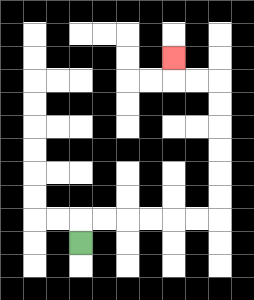{'start': '[3, 10]', 'end': '[7, 2]', 'path_directions': 'U,R,R,R,R,R,R,U,U,U,U,U,U,L,L,U', 'path_coordinates': '[[3, 10], [3, 9], [4, 9], [5, 9], [6, 9], [7, 9], [8, 9], [9, 9], [9, 8], [9, 7], [9, 6], [9, 5], [9, 4], [9, 3], [8, 3], [7, 3], [7, 2]]'}